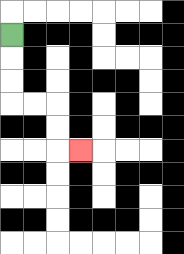{'start': '[0, 1]', 'end': '[3, 6]', 'path_directions': 'D,D,D,R,R,D,D,R', 'path_coordinates': '[[0, 1], [0, 2], [0, 3], [0, 4], [1, 4], [2, 4], [2, 5], [2, 6], [3, 6]]'}